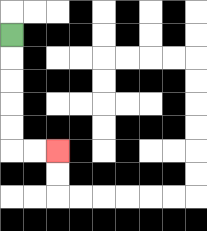{'start': '[0, 1]', 'end': '[2, 6]', 'path_directions': 'D,D,D,D,D,R,R', 'path_coordinates': '[[0, 1], [0, 2], [0, 3], [0, 4], [0, 5], [0, 6], [1, 6], [2, 6]]'}